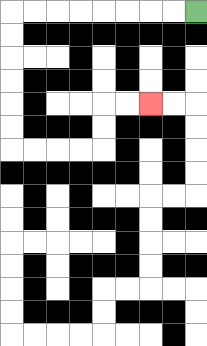{'start': '[8, 0]', 'end': '[6, 4]', 'path_directions': 'L,L,L,L,L,L,L,L,D,D,D,D,D,D,R,R,R,R,U,U,R,R', 'path_coordinates': '[[8, 0], [7, 0], [6, 0], [5, 0], [4, 0], [3, 0], [2, 0], [1, 0], [0, 0], [0, 1], [0, 2], [0, 3], [0, 4], [0, 5], [0, 6], [1, 6], [2, 6], [3, 6], [4, 6], [4, 5], [4, 4], [5, 4], [6, 4]]'}